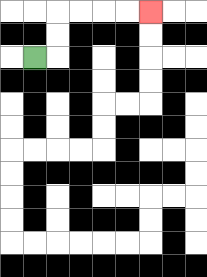{'start': '[1, 2]', 'end': '[6, 0]', 'path_directions': 'R,U,U,R,R,R,R', 'path_coordinates': '[[1, 2], [2, 2], [2, 1], [2, 0], [3, 0], [4, 0], [5, 0], [6, 0]]'}